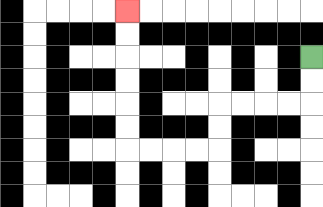{'start': '[13, 2]', 'end': '[5, 0]', 'path_directions': 'D,D,L,L,L,L,D,D,L,L,L,L,U,U,U,U,U,U', 'path_coordinates': '[[13, 2], [13, 3], [13, 4], [12, 4], [11, 4], [10, 4], [9, 4], [9, 5], [9, 6], [8, 6], [7, 6], [6, 6], [5, 6], [5, 5], [5, 4], [5, 3], [5, 2], [5, 1], [5, 0]]'}